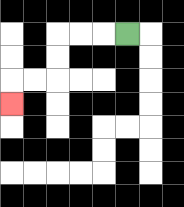{'start': '[5, 1]', 'end': '[0, 4]', 'path_directions': 'L,L,L,D,D,L,L,D', 'path_coordinates': '[[5, 1], [4, 1], [3, 1], [2, 1], [2, 2], [2, 3], [1, 3], [0, 3], [0, 4]]'}